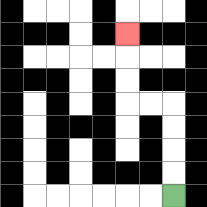{'start': '[7, 8]', 'end': '[5, 1]', 'path_directions': 'U,U,U,U,L,L,U,U,U', 'path_coordinates': '[[7, 8], [7, 7], [7, 6], [7, 5], [7, 4], [6, 4], [5, 4], [5, 3], [5, 2], [5, 1]]'}